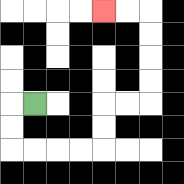{'start': '[1, 4]', 'end': '[4, 0]', 'path_directions': 'L,D,D,R,R,R,R,U,U,R,R,U,U,U,U,L,L', 'path_coordinates': '[[1, 4], [0, 4], [0, 5], [0, 6], [1, 6], [2, 6], [3, 6], [4, 6], [4, 5], [4, 4], [5, 4], [6, 4], [6, 3], [6, 2], [6, 1], [6, 0], [5, 0], [4, 0]]'}